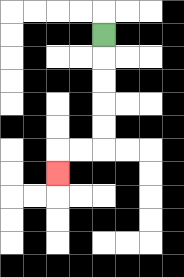{'start': '[4, 1]', 'end': '[2, 7]', 'path_directions': 'D,D,D,D,D,L,L,D', 'path_coordinates': '[[4, 1], [4, 2], [4, 3], [4, 4], [4, 5], [4, 6], [3, 6], [2, 6], [2, 7]]'}